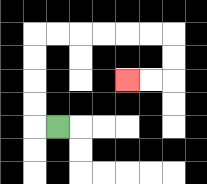{'start': '[2, 5]', 'end': '[5, 3]', 'path_directions': 'L,U,U,U,U,R,R,R,R,R,R,D,D,L,L', 'path_coordinates': '[[2, 5], [1, 5], [1, 4], [1, 3], [1, 2], [1, 1], [2, 1], [3, 1], [4, 1], [5, 1], [6, 1], [7, 1], [7, 2], [7, 3], [6, 3], [5, 3]]'}